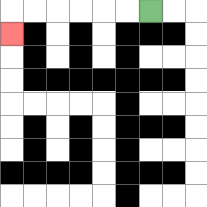{'start': '[6, 0]', 'end': '[0, 1]', 'path_directions': 'L,L,L,L,L,L,D', 'path_coordinates': '[[6, 0], [5, 0], [4, 0], [3, 0], [2, 0], [1, 0], [0, 0], [0, 1]]'}